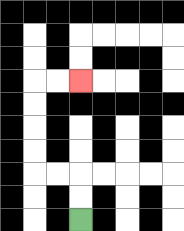{'start': '[3, 9]', 'end': '[3, 3]', 'path_directions': 'U,U,L,L,U,U,U,U,R,R', 'path_coordinates': '[[3, 9], [3, 8], [3, 7], [2, 7], [1, 7], [1, 6], [1, 5], [1, 4], [1, 3], [2, 3], [3, 3]]'}